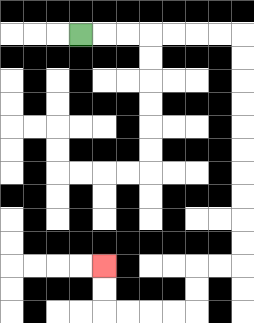{'start': '[3, 1]', 'end': '[4, 11]', 'path_directions': 'R,R,R,R,R,R,R,D,D,D,D,D,D,D,D,D,D,L,L,D,D,L,L,L,L,U,U', 'path_coordinates': '[[3, 1], [4, 1], [5, 1], [6, 1], [7, 1], [8, 1], [9, 1], [10, 1], [10, 2], [10, 3], [10, 4], [10, 5], [10, 6], [10, 7], [10, 8], [10, 9], [10, 10], [10, 11], [9, 11], [8, 11], [8, 12], [8, 13], [7, 13], [6, 13], [5, 13], [4, 13], [4, 12], [4, 11]]'}